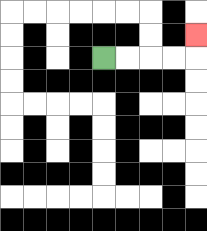{'start': '[4, 2]', 'end': '[8, 1]', 'path_directions': 'R,R,R,R,U', 'path_coordinates': '[[4, 2], [5, 2], [6, 2], [7, 2], [8, 2], [8, 1]]'}